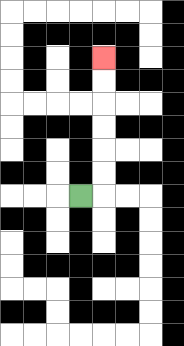{'start': '[3, 8]', 'end': '[4, 2]', 'path_directions': 'R,U,U,U,U,U,U', 'path_coordinates': '[[3, 8], [4, 8], [4, 7], [4, 6], [4, 5], [4, 4], [4, 3], [4, 2]]'}